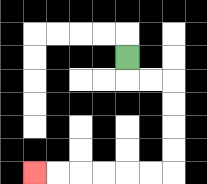{'start': '[5, 2]', 'end': '[1, 7]', 'path_directions': 'D,R,R,D,D,D,D,L,L,L,L,L,L', 'path_coordinates': '[[5, 2], [5, 3], [6, 3], [7, 3], [7, 4], [7, 5], [7, 6], [7, 7], [6, 7], [5, 7], [4, 7], [3, 7], [2, 7], [1, 7]]'}